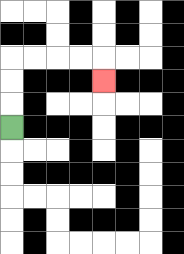{'start': '[0, 5]', 'end': '[4, 3]', 'path_directions': 'U,U,U,R,R,R,R,D', 'path_coordinates': '[[0, 5], [0, 4], [0, 3], [0, 2], [1, 2], [2, 2], [3, 2], [4, 2], [4, 3]]'}